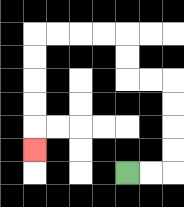{'start': '[5, 7]', 'end': '[1, 6]', 'path_directions': 'R,R,U,U,U,U,L,L,U,U,L,L,L,L,D,D,D,D,D', 'path_coordinates': '[[5, 7], [6, 7], [7, 7], [7, 6], [7, 5], [7, 4], [7, 3], [6, 3], [5, 3], [5, 2], [5, 1], [4, 1], [3, 1], [2, 1], [1, 1], [1, 2], [1, 3], [1, 4], [1, 5], [1, 6]]'}